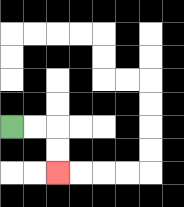{'start': '[0, 5]', 'end': '[2, 7]', 'path_directions': 'R,R,D,D', 'path_coordinates': '[[0, 5], [1, 5], [2, 5], [2, 6], [2, 7]]'}